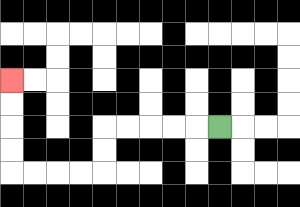{'start': '[9, 5]', 'end': '[0, 3]', 'path_directions': 'L,L,L,L,L,D,D,L,L,L,L,U,U,U,U', 'path_coordinates': '[[9, 5], [8, 5], [7, 5], [6, 5], [5, 5], [4, 5], [4, 6], [4, 7], [3, 7], [2, 7], [1, 7], [0, 7], [0, 6], [0, 5], [0, 4], [0, 3]]'}